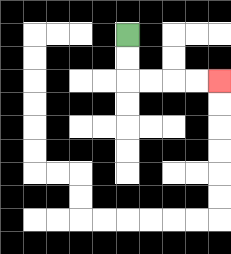{'start': '[5, 1]', 'end': '[9, 3]', 'path_directions': 'D,D,R,R,R,R', 'path_coordinates': '[[5, 1], [5, 2], [5, 3], [6, 3], [7, 3], [8, 3], [9, 3]]'}